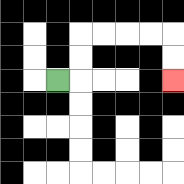{'start': '[2, 3]', 'end': '[7, 3]', 'path_directions': 'R,U,U,R,R,R,R,D,D', 'path_coordinates': '[[2, 3], [3, 3], [3, 2], [3, 1], [4, 1], [5, 1], [6, 1], [7, 1], [7, 2], [7, 3]]'}